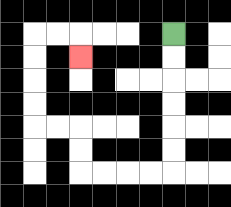{'start': '[7, 1]', 'end': '[3, 2]', 'path_directions': 'D,D,D,D,D,D,L,L,L,L,U,U,L,L,U,U,U,U,R,R,D', 'path_coordinates': '[[7, 1], [7, 2], [7, 3], [7, 4], [7, 5], [7, 6], [7, 7], [6, 7], [5, 7], [4, 7], [3, 7], [3, 6], [3, 5], [2, 5], [1, 5], [1, 4], [1, 3], [1, 2], [1, 1], [2, 1], [3, 1], [3, 2]]'}